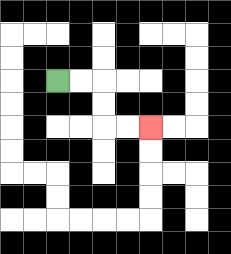{'start': '[2, 3]', 'end': '[6, 5]', 'path_directions': 'R,R,D,D,R,R', 'path_coordinates': '[[2, 3], [3, 3], [4, 3], [4, 4], [4, 5], [5, 5], [6, 5]]'}